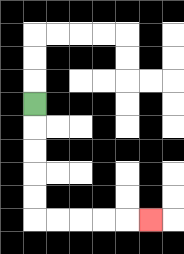{'start': '[1, 4]', 'end': '[6, 9]', 'path_directions': 'D,D,D,D,D,R,R,R,R,R', 'path_coordinates': '[[1, 4], [1, 5], [1, 6], [1, 7], [1, 8], [1, 9], [2, 9], [3, 9], [4, 9], [5, 9], [6, 9]]'}